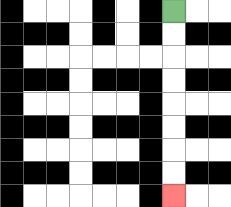{'start': '[7, 0]', 'end': '[7, 8]', 'path_directions': 'D,D,D,D,D,D,D,D', 'path_coordinates': '[[7, 0], [7, 1], [7, 2], [7, 3], [7, 4], [7, 5], [7, 6], [7, 7], [7, 8]]'}